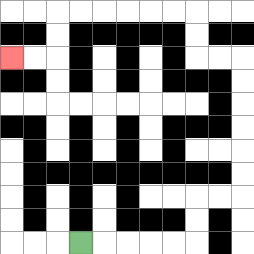{'start': '[3, 10]', 'end': '[0, 2]', 'path_directions': 'R,R,R,R,R,U,U,R,R,U,U,U,U,U,U,L,L,U,U,L,L,L,L,L,L,D,D,L,L', 'path_coordinates': '[[3, 10], [4, 10], [5, 10], [6, 10], [7, 10], [8, 10], [8, 9], [8, 8], [9, 8], [10, 8], [10, 7], [10, 6], [10, 5], [10, 4], [10, 3], [10, 2], [9, 2], [8, 2], [8, 1], [8, 0], [7, 0], [6, 0], [5, 0], [4, 0], [3, 0], [2, 0], [2, 1], [2, 2], [1, 2], [0, 2]]'}